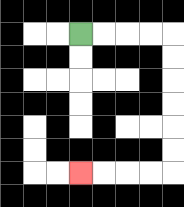{'start': '[3, 1]', 'end': '[3, 7]', 'path_directions': 'R,R,R,R,D,D,D,D,D,D,L,L,L,L', 'path_coordinates': '[[3, 1], [4, 1], [5, 1], [6, 1], [7, 1], [7, 2], [7, 3], [7, 4], [7, 5], [7, 6], [7, 7], [6, 7], [5, 7], [4, 7], [3, 7]]'}